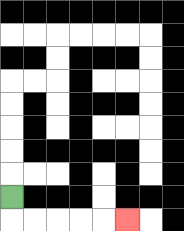{'start': '[0, 8]', 'end': '[5, 9]', 'path_directions': 'D,R,R,R,R,R', 'path_coordinates': '[[0, 8], [0, 9], [1, 9], [2, 9], [3, 9], [4, 9], [5, 9]]'}